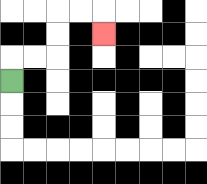{'start': '[0, 3]', 'end': '[4, 1]', 'path_directions': 'U,R,R,U,U,R,R,D', 'path_coordinates': '[[0, 3], [0, 2], [1, 2], [2, 2], [2, 1], [2, 0], [3, 0], [4, 0], [4, 1]]'}